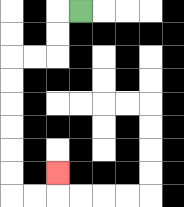{'start': '[3, 0]', 'end': '[2, 7]', 'path_directions': 'L,D,D,L,L,D,D,D,D,D,D,R,R,U', 'path_coordinates': '[[3, 0], [2, 0], [2, 1], [2, 2], [1, 2], [0, 2], [0, 3], [0, 4], [0, 5], [0, 6], [0, 7], [0, 8], [1, 8], [2, 8], [2, 7]]'}